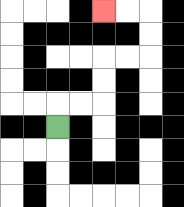{'start': '[2, 5]', 'end': '[4, 0]', 'path_directions': 'U,R,R,U,U,R,R,U,U,L,L', 'path_coordinates': '[[2, 5], [2, 4], [3, 4], [4, 4], [4, 3], [4, 2], [5, 2], [6, 2], [6, 1], [6, 0], [5, 0], [4, 0]]'}